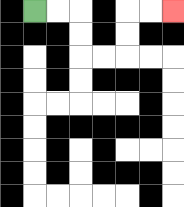{'start': '[1, 0]', 'end': '[7, 0]', 'path_directions': 'R,R,D,D,R,R,U,U,R,R', 'path_coordinates': '[[1, 0], [2, 0], [3, 0], [3, 1], [3, 2], [4, 2], [5, 2], [5, 1], [5, 0], [6, 0], [7, 0]]'}